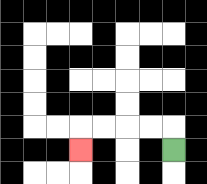{'start': '[7, 6]', 'end': '[3, 6]', 'path_directions': 'U,L,L,L,L,D', 'path_coordinates': '[[7, 6], [7, 5], [6, 5], [5, 5], [4, 5], [3, 5], [3, 6]]'}